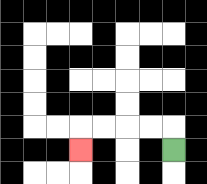{'start': '[7, 6]', 'end': '[3, 6]', 'path_directions': 'U,L,L,L,L,D', 'path_coordinates': '[[7, 6], [7, 5], [6, 5], [5, 5], [4, 5], [3, 5], [3, 6]]'}